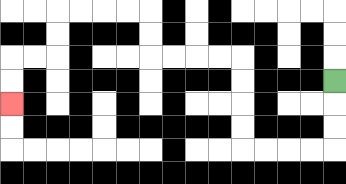{'start': '[14, 3]', 'end': '[0, 4]', 'path_directions': 'D,D,D,L,L,L,L,U,U,U,U,L,L,L,L,U,U,L,L,L,L,D,D,L,L,D,D', 'path_coordinates': '[[14, 3], [14, 4], [14, 5], [14, 6], [13, 6], [12, 6], [11, 6], [10, 6], [10, 5], [10, 4], [10, 3], [10, 2], [9, 2], [8, 2], [7, 2], [6, 2], [6, 1], [6, 0], [5, 0], [4, 0], [3, 0], [2, 0], [2, 1], [2, 2], [1, 2], [0, 2], [0, 3], [0, 4]]'}